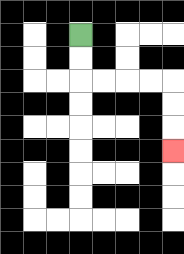{'start': '[3, 1]', 'end': '[7, 6]', 'path_directions': 'D,D,R,R,R,R,D,D,D', 'path_coordinates': '[[3, 1], [3, 2], [3, 3], [4, 3], [5, 3], [6, 3], [7, 3], [7, 4], [7, 5], [7, 6]]'}